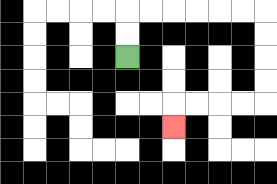{'start': '[5, 2]', 'end': '[7, 5]', 'path_directions': 'U,U,R,R,R,R,R,R,D,D,D,D,L,L,L,L,D', 'path_coordinates': '[[5, 2], [5, 1], [5, 0], [6, 0], [7, 0], [8, 0], [9, 0], [10, 0], [11, 0], [11, 1], [11, 2], [11, 3], [11, 4], [10, 4], [9, 4], [8, 4], [7, 4], [7, 5]]'}